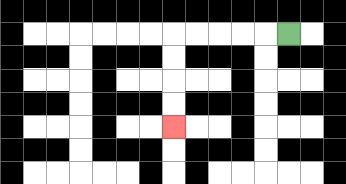{'start': '[12, 1]', 'end': '[7, 5]', 'path_directions': 'L,L,L,L,L,D,D,D,D', 'path_coordinates': '[[12, 1], [11, 1], [10, 1], [9, 1], [8, 1], [7, 1], [7, 2], [7, 3], [7, 4], [7, 5]]'}